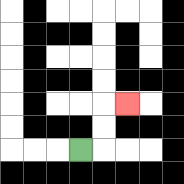{'start': '[3, 6]', 'end': '[5, 4]', 'path_directions': 'R,U,U,R', 'path_coordinates': '[[3, 6], [4, 6], [4, 5], [4, 4], [5, 4]]'}